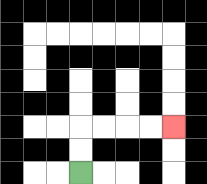{'start': '[3, 7]', 'end': '[7, 5]', 'path_directions': 'U,U,R,R,R,R', 'path_coordinates': '[[3, 7], [3, 6], [3, 5], [4, 5], [5, 5], [6, 5], [7, 5]]'}